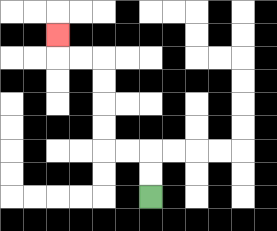{'start': '[6, 8]', 'end': '[2, 1]', 'path_directions': 'U,U,L,L,U,U,U,U,L,L,U', 'path_coordinates': '[[6, 8], [6, 7], [6, 6], [5, 6], [4, 6], [4, 5], [4, 4], [4, 3], [4, 2], [3, 2], [2, 2], [2, 1]]'}